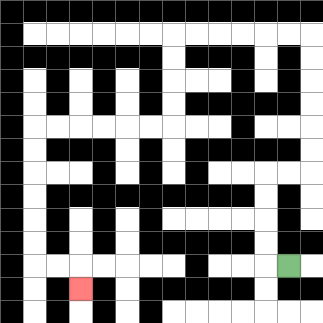{'start': '[12, 11]', 'end': '[3, 12]', 'path_directions': 'L,U,U,U,U,R,R,U,U,U,U,U,U,L,L,L,L,L,L,D,D,D,D,L,L,L,L,L,L,D,D,D,D,D,D,R,R,D', 'path_coordinates': '[[12, 11], [11, 11], [11, 10], [11, 9], [11, 8], [11, 7], [12, 7], [13, 7], [13, 6], [13, 5], [13, 4], [13, 3], [13, 2], [13, 1], [12, 1], [11, 1], [10, 1], [9, 1], [8, 1], [7, 1], [7, 2], [7, 3], [7, 4], [7, 5], [6, 5], [5, 5], [4, 5], [3, 5], [2, 5], [1, 5], [1, 6], [1, 7], [1, 8], [1, 9], [1, 10], [1, 11], [2, 11], [3, 11], [3, 12]]'}